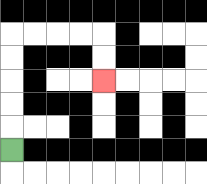{'start': '[0, 6]', 'end': '[4, 3]', 'path_directions': 'U,U,U,U,U,R,R,R,R,D,D', 'path_coordinates': '[[0, 6], [0, 5], [0, 4], [0, 3], [0, 2], [0, 1], [1, 1], [2, 1], [3, 1], [4, 1], [4, 2], [4, 3]]'}